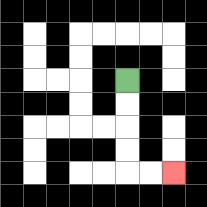{'start': '[5, 3]', 'end': '[7, 7]', 'path_directions': 'D,D,D,D,R,R', 'path_coordinates': '[[5, 3], [5, 4], [5, 5], [5, 6], [5, 7], [6, 7], [7, 7]]'}